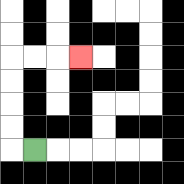{'start': '[1, 6]', 'end': '[3, 2]', 'path_directions': 'L,U,U,U,U,R,R,R', 'path_coordinates': '[[1, 6], [0, 6], [0, 5], [0, 4], [0, 3], [0, 2], [1, 2], [2, 2], [3, 2]]'}